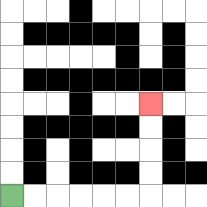{'start': '[0, 8]', 'end': '[6, 4]', 'path_directions': 'R,R,R,R,R,R,U,U,U,U', 'path_coordinates': '[[0, 8], [1, 8], [2, 8], [3, 8], [4, 8], [5, 8], [6, 8], [6, 7], [6, 6], [6, 5], [6, 4]]'}